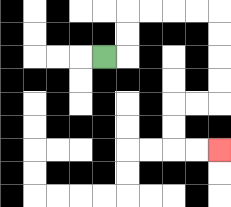{'start': '[4, 2]', 'end': '[9, 6]', 'path_directions': 'R,U,U,R,R,R,R,D,D,D,D,L,L,D,D,R,R', 'path_coordinates': '[[4, 2], [5, 2], [5, 1], [5, 0], [6, 0], [7, 0], [8, 0], [9, 0], [9, 1], [9, 2], [9, 3], [9, 4], [8, 4], [7, 4], [7, 5], [7, 6], [8, 6], [9, 6]]'}